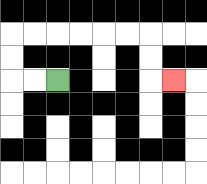{'start': '[2, 3]', 'end': '[7, 3]', 'path_directions': 'L,L,U,U,R,R,R,R,R,R,D,D,R', 'path_coordinates': '[[2, 3], [1, 3], [0, 3], [0, 2], [0, 1], [1, 1], [2, 1], [3, 1], [4, 1], [5, 1], [6, 1], [6, 2], [6, 3], [7, 3]]'}